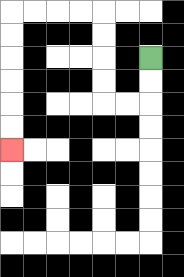{'start': '[6, 2]', 'end': '[0, 6]', 'path_directions': 'D,D,L,L,U,U,U,U,L,L,L,L,D,D,D,D,D,D', 'path_coordinates': '[[6, 2], [6, 3], [6, 4], [5, 4], [4, 4], [4, 3], [4, 2], [4, 1], [4, 0], [3, 0], [2, 0], [1, 0], [0, 0], [0, 1], [0, 2], [0, 3], [0, 4], [0, 5], [0, 6]]'}